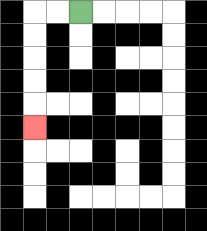{'start': '[3, 0]', 'end': '[1, 5]', 'path_directions': 'L,L,D,D,D,D,D', 'path_coordinates': '[[3, 0], [2, 0], [1, 0], [1, 1], [1, 2], [1, 3], [1, 4], [1, 5]]'}